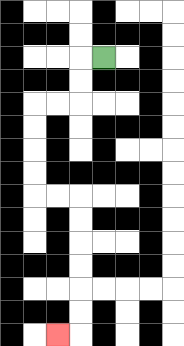{'start': '[4, 2]', 'end': '[2, 14]', 'path_directions': 'L,D,D,L,L,D,D,D,D,R,R,D,D,D,D,D,D,L', 'path_coordinates': '[[4, 2], [3, 2], [3, 3], [3, 4], [2, 4], [1, 4], [1, 5], [1, 6], [1, 7], [1, 8], [2, 8], [3, 8], [3, 9], [3, 10], [3, 11], [3, 12], [3, 13], [3, 14], [2, 14]]'}